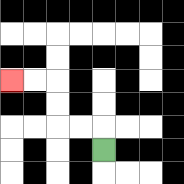{'start': '[4, 6]', 'end': '[0, 3]', 'path_directions': 'U,L,L,U,U,L,L', 'path_coordinates': '[[4, 6], [4, 5], [3, 5], [2, 5], [2, 4], [2, 3], [1, 3], [0, 3]]'}